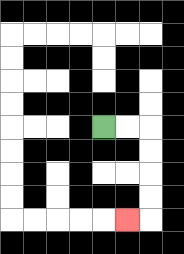{'start': '[4, 5]', 'end': '[5, 9]', 'path_directions': 'R,R,D,D,D,D,L', 'path_coordinates': '[[4, 5], [5, 5], [6, 5], [6, 6], [6, 7], [6, 8], [6, 9], [5, 9]]'}